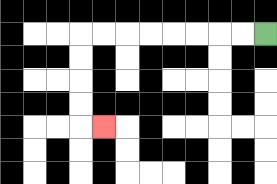{'start': '[11, 1]', 'end': '[4, 5]', 'path_directions': 'L,L,L,L,L,L,L,L,D,D,D,D,R', 'path_coordinates': '[[11, 1], [10, 1], [9, 1], [8, 1], [7, 1], [6, 1], [5, 1], [4, 1], [3, 1], [3, 2], [3, 3], [3, 4], [3, 5], [4, 5]]'}